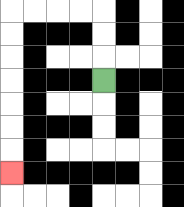{'start': '[4, 3]', 'end': '[0, 7]', 'path_directions': 'U,U,U,L,L,L,L,D,D,D,D,D,D,D', 'path_coordinates': '[[4, 3], [4, 2], [4, 1], [4, 0], [3, 0], [2, 0], [1, 0], [0, 0], [0, 1], [0, 2], [0, 3], [0, 4], [0, 5], [0, 6], [0, 7]]'}